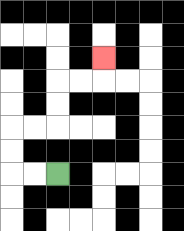{'start': '[2, 7]', 'end': '[4, 2]', 'path_directions': 'L,L,U,U,R,R,U,U,R,R,U', 'path_coordinates': '[[2, 7], [1, 7], [0, 7], [0, 6], [0, 5], [1, 5], [2, 5], [2, 4], [2, 3], [3, 3], [4, 3], [4, 2]]'}